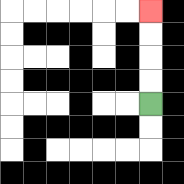{'start': '[6, 4]', 'end': '[6, 0]', 'path_directions': 'U,U,U,U', 'path_coordinates': '[[6, 4], [6, 3], [6, 2], [6, 1], [6, 0]]'}